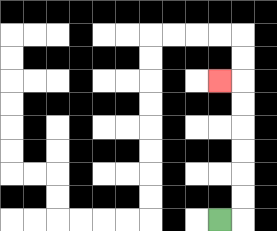{'start': '[9, 9]', 'end': '[9, 3]', 'path_directions': 'R,U,U,U,U,U,U,L', 'path_coordinates': '[[9, 9], [10, 9], [10, 8], [10, 7], [10, 6], [10, 5], [10, 4], [10, 3], [9, 3]]'}